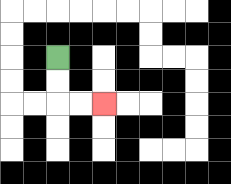{'start': '[2, 2]', 'end': '[4, 4]', 'path_directions': 'D,D,R,R', 'path_coordinates': '[[2, 2], [2, 3], [2, 4], [3, 4], [4, 4]]'}